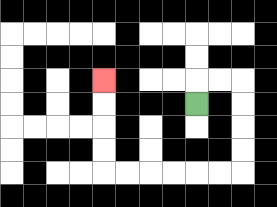{'start': '[8, 4]', 'end': '[4, 3]', 'path_directions': 'U,R,R,D,D,D,D,L,L,L,L,L,L,U,U,U,U', 'path_coordinates': '[[8, 4], [8, 3], [9, 3], [10, 3], [10, 4], [10, 5], [10, 6], [10, 7], [9, 7], [8, 7], [7, 7], [6, 7], [5, 7], [4, 7], [4, 6], [4, 5], [4, 4], [4, 3]]'}